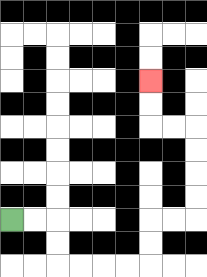{'start': '[0, 9]', 'end': '[6, 3]', 'path_directions': 'R,R,D,D,R,R,R,R,U,U,R,R,U,U,U,U,L,L,U,U', 'path_coordinates': '[[0, 9], [1, 9], [2, 9], [2, 10], [2, 11], [3, 11], [4, 11], [5, 11], [6, 11], [6, 10], [6, 9], [7, 9], [8, 9], [8, 8], [8, 7], [8, 6], [8, 5], [7, 5], [6, 5], [6, 4], [6, 3]]'}